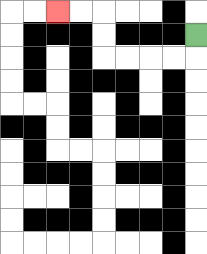{'start': '[8, 1]', 'end': '[2, 0]', 'path_directions': 'D,L,L,L,L,U,U,L,L', 'path_coordinates': '[[8, 1], [8, 2], [7, 2], [6, 2], [5, 2], [4, 2], [4, 1], [4, 0], [3, 0], [2, 0]]'}